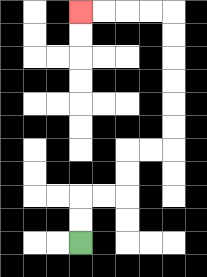{'start': '[3, 10]', 'end': '[3, 0]', 'path_directions': 'U,U,R,R,U,U,R,R,U,U,U,U,U,U,L,L,L,L', 'path_coordinates': '[[3, 10], [3, 9], [3, 8], [4, 8], [5, 8], [5, 7], [5, 6], [6, 6], [7, 6], [7, 5], [7, 4], [7, 3], [7, 2], [7, 1], [7, 0], [6, 0], [5, 0], [4, 0], [3, 0]]'}